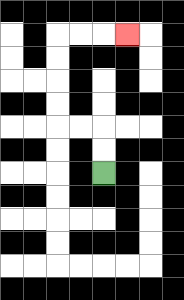{'start': '[4, 7]', 'end': '[5, 1]', 'path_directions': 'U,U,L,L,U,U,U,U,R,R,R', 'path_coordinates': '[[4, 7], [4, 6], [4, 5], [3, 5], [2, 5], [2, 4], [2, 3], [2, 2], [2, 1], [3, 1], [4, 1], [5, 1]]'}